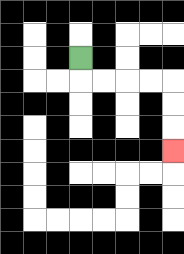{'start': '[3, 2]', 'end': '[7, 6]', 'path_directions': 'D,R,R,R,R,D,D,D', 'path_coordinates': '[[3, 2], [3, 3], [4, 3], [5, 3], [6, 3], [7, 3], [7, 4], [7, 5], [7, 6]]'}